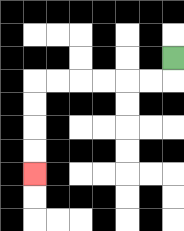{'start': '[7, 2]', 'end': '[1, 7]', 'path_directions': 'D,L,L,L,L,L,L,D,D,D,D', 'path_coordinates': '[[7, 2], [7, 3], [6, 3], [5, 3], [4, 3], [3, 3], [2, 3], [1, 3], [1, 4], [1, 5], [1, 6], [1, 7]]'}